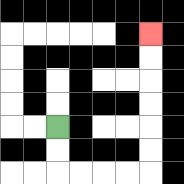{'start': '[2, 5]', 'end': '[6, 1]', 'path_directions': 'D,D,R,R,R,R,U,U,U,U,U,U', 'path_coordinates': '[[2, 5], [2, 6], [2, 7], [3, 7], [4, 7], [5, 7], [6, 7], [6, 6], [6, 5], [6, 4], [6, 3], [6, 2], [6, 1]]'}